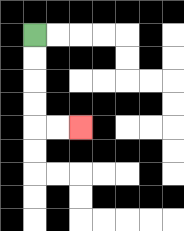{'start': '[1, 1]', 'end': '[3, 5]', 'path_directions': 'D,D,D,D,R,R', 'path_coordinates': '[[1, 1], [1, 2], [1, 3], [1, 4], [1, 5], [2, 5], [3, 5]]'}